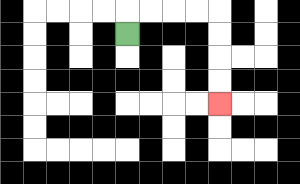{'start': '[5, 1]', 'end': '[9, 4]', 'path_directions': 'U,R,R,R,R,D,D,D,D', 'path_coordinates': '[[5, 1], [5, 0], [6, 0], [7, 0], [8, 0], [9, 0], [9, 1], [9, 2], [9, 3], [9, 4]]'}